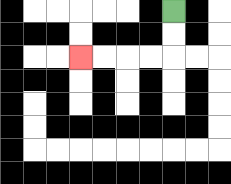{'start': '[7, 0]', 'end': '[3, 2]', 'path_directions': 'D,D,L,L,L,L', 'path_coordinates': '[[7, 0], [7, 1], [7, 2], [6, 2], [5, 2], [4, 2], [3, 2]]'}